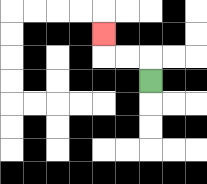{'start': '[6, 3]', 'end': '[4, 1]', 'path_directions': 'U,L,L,U', 'path_coordinates': '[[6, 3], [6, 2], [5, 2], [4, 2], [4, 1]]'}